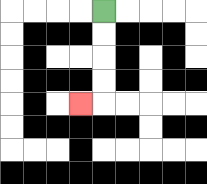{'start': '[4, 0]', 'end': '[3, 4]', 'path_directions': 'D,D,D,D,L', 'path_coordinates': '[[4, 0], [4, 1], [4, 2], [4, 3], [4, 4], [3, 4]]'}